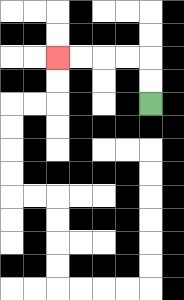{'start': '[6, 4]', 'end': '[2, 2]', 'path_directions': 'U,U,L,L,L,L', 'path_coordinates': '[[6, 4], [6, 3], [6, 2], [5, 2], [4, 2], [3, 2], [2, 2]]'}